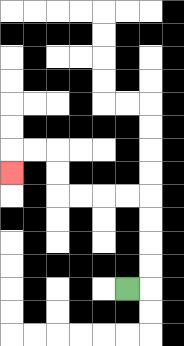{'start': '[5, 12]', 'end': '[0, 7]', 'path_directions': 'R,U,U,U,U,L,L,L,L,U,U,L,L,D', 'path_coordinates': '[[5, 12], [6, 12], [6, 11], [6, 10], [6, 9], [6, 8], [5, 8], [4, 8], [3, 8], [2, 8], [2, 7], [2, 6], [1, 6], [0, 6], [0, 7]]'}